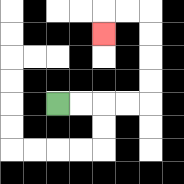{'start': '[2, 4]', 'end': '[4, 1]', 'path_directions': 'R,R,R,R,U,U,U,U,L,L,D', 'path_coordinates': '[[2, 4], [3, 4], [4, 4], [5, 4], [6, 4], [6, 3], [6, 2], [6, 1], [6, 0], [5, 0], [4, 0], [4, 1]]'}